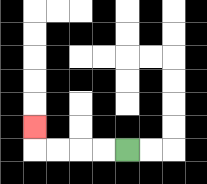{'start': '[5, 6]', 'end': '[1, 5]', 'path_directions': 'L,L,L,L,U', 'path_coordinates': '[[5, 6], [4, 6], [3, 6], [2, 6], [1, 6], [1, 5]]'}